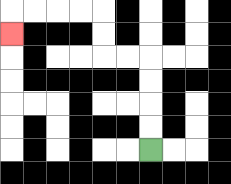{'start': '[6, 6]', 'end': '[0, 1]', 'path_directions': 'U,U,U,U,L,L,U,U,L,L,L,L,D', 'path_coordinates': '[[6, 6], [6, 5], [6, 4], [6, 3], [6, 2], [5, 2], [4, 2], [4, 1], [4, 0], [3, 0], [2, 0], [1, 0], [0, 0], [0, 1]]'}